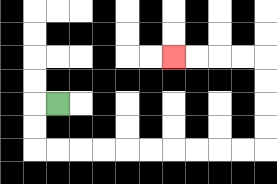{'start': '[2, 4]', 'end': '[7, 2]', 'path_directions': 'L,D,D,R,R,R,R,R,R,R,R,R,R,U,U,U,U,L,L,L,L', 'path_coordinates': '[[2, 4], [1, 4], [1, 5], [1, 6], [2, 6], [3, 6], [4, 6], [5, 6], [6, 6], [7, 6], [8, 6], [9, 6], [10, 6], [11, 6], [11, 5], [11, 4], [11, 3], [11, 2], [10, 2], [9, 2], [8, 2], [7, 2]]'}